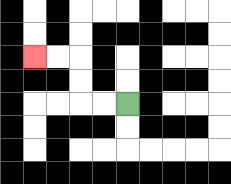{'start': '[5, 4]', 'end': '[1, 2]', 'path_directions': 'L,L,U,U,L,L', 'path_coordinates': '[[5, 4], [4, 4], [3, 4], [3, 3], [3, 2], [2, 2], [1, 2]]'}